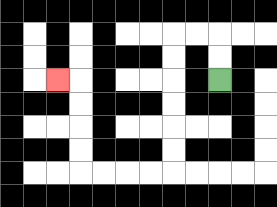{'start': '[9, 3]', 'end': '[2, 3]', 'path_directions': 'U,U,L,L,D,D,D,D,D,D,L,L,L,L,U,U,U,U,L', 'path_coordinates': '[[9, 3], [9, 2], [9, 1], [8, 1], [7, 1], [7, 2], [7, 3], [7, 4], [7, 5], [7, 6], [7, 7], [6, 7], [5, 7], [4, 7], [3, 7], [3, 6], [3, 5], [3, 4], [3, 3], [2, 3]]'}